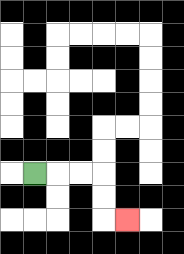{'start': '[1, 7]', 'end': '[5, 9]', 'path_directions': 'R,R,R,D,D,R', 'path_coordinates': '[[1, 7], [2, 7], [3, 7], [4, 7], [4, 8], [4, 9], [5, 9]]'}